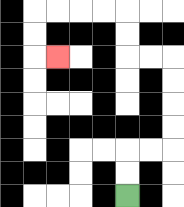{'start': '[5, 8]', 'end': '[2, 2]', 'path_directions': 'U,U,R,R,U,U,U,U,L,L,U,U,L,L,L,L,D,D,R', 'path_coordinates': '[[5, 8], [5, 7], [5, 6], [6, 6], [7, 6], [7, 5], [7, 4], [7, 3], [7, 2], [6, 2], [5, 2], [5, 1], [5, 0], [4, 0], [3, 0], [2, 0], [1, 0], [1, 1], [1, 2], [2, 2]]'}